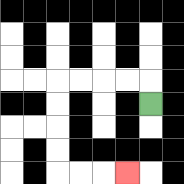{'start': '[6, 4]', 'end': '[5, 7]', 'path_directions': 'U,L,L,L,L,D,D,D,D,R,R,R', 'path_coordinates': '[[6, 4], [6, 3], [5, 3], [4, 3], [3, 3], [2, 3], [2, 4], [2, 5], [2, 6], [2, 7], [3, 7], [4, 7], [5, 7]]'}